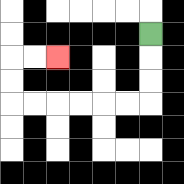{'start': '[6, 1]', 'end': '[2, 2]', 'path_directions': 'D,D,D,L,L,L,L,L,L,U,U,R,R', 'path_coordinates': '[[6, 1], [6, 2], [6, 3], [6, 4], [5, 4], [4, 4], [3, 4], [2, 4], [1, 4], [0, 4], [0, 3], [0, 2], [1, 2], [2, 2]]'}